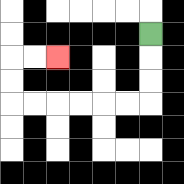{'start': '[6, 1]', 'end': '[2, 2]', 'path_directions': 'D,D,D,L,L,L,L,L,L,U,U,R,R', 'path_coordinates': '[[6, 1], [6, 2], [6, 3], [6, 4], [5, 4], [4, 4], [3, 4], [2, 4], [1, 4], [0, 4], [0, 3], [0, 2], [1, 2], [2, 2]]'}